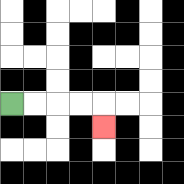{'start': '[0, 4]', 'end': '[4, 5]', 'path_directions': 'R,R,R,R,D', 'path_coordinates': '[[0, 4], [1, 4], [2, 4], [3, 4], [4, 4], [4, 5]]'}